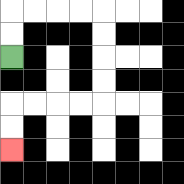{'start': '[0, 2]', 'end': '[0, 6]', 'path_directions': 'U,U,R,R,R,R,D,D,D,D,L,L,L,L,D,D', 'path_coordinates': '[[0, 2], [0, 1], [0, 0], [1, 0], [2, 0], [3, 0], [4, 0], [4, 1], [4, 2], [4, 3], [4, 4], [3, 4], [2, 4], [1, 4], [0, 4], [0, 5], [0, 6]]'}